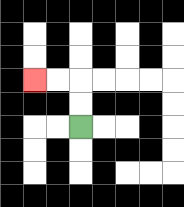{'start': '[3, 5]', 'end': '[1, 3]', 'path_directions': 'U,U,L,L', 'path_coordinates': '[[3, 5], [3, 4], [3, 3], [2, 3], [1, 3]]'}